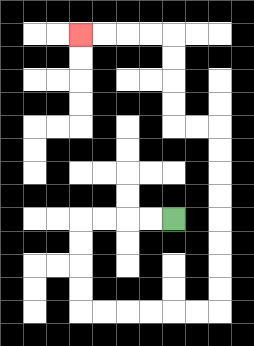{'start': '[7, 9]', 'end': '[3, 1]', 'path_directions': 'L,L,L,L,D,D,D,D,R,R,R,R,R,R,U,U,U,U,U,U,U,U,L,L,U,U,U,U,L,L,L,L', 'path_coordinates': '[[7, 9], [6, 9], [5, 9], [4, 9], [3, 9], [3, 10], [3, 11], [3, 12], [3, 13], [4, 13], [5, 13], [6, 13], [7, 13], [8, 13], [9, 13], [9, 12], [9, 11], [9, 10], [9, 9], [9, 8], [9, 7], [9, 6], [9, 5], [8, 5], [7, 5], [7, 4], [7, 3], [7, 2], [7, 1], [6, 1], [5, 1], [4, 1], [3, 1]]'}